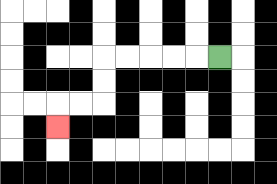{'start': '[9, 2]', 'end': '[2, 5]', 'path_directions': 'L,L,L,L,L,D,D,L,L,D', 'path_coordinates': '[[9, 2], [8, 2], [7, 2], [6, 2], [5, 2], [4, 2], [4, 3], [4, 4], [3, 4], [2, 4], [2, 5]]'}